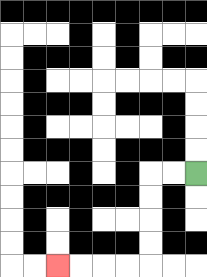{'start': '[8, 7]', 'end': '[2, 11]', 'path_directions': 'L,L,D,D,D,D,L,L,L,L', 'path_coordinates': '[[8, 7], [7, 7], [6, 7], [6, 8], [6, 9], [6, 10], [6, 11], [5, 11], [4, 11], [3, 11], [2, 11]]'}